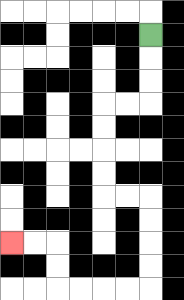{'start': '[6, 1]', 'end': '[0, 10]', 'path_directions': 'D,D,D,L,L,D,D,D,D,R,R,D,D,D,D,L,L,L,L,U,U,L,L', 'path_coordinates': '[[6, 1], [6, 2], [6, 3], [6, 4], [5, 4], [4, 4], [4, 5], [4, 6], [4, 7], [4, 8], [5, 8], [6, 8], [6, 9], [6, 10], [6, 11], [6, 12], [5, 12], [4, 12], [3, 12], [2, 12], [2, 11], [2, 10], [1, 10], [0, 10]]'}